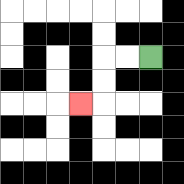{'start': '[6, 2]', 'end': '[3, 4]', 'path_directions': 'L,L,D,D,L', 'path_coordinates': '[[6, 2], [5, 2], [4, 2], [4, 3], [4, 4], [3, 4]]'}